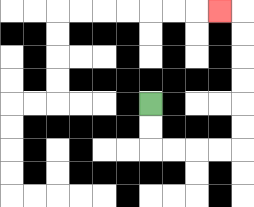{'start': '[6, 4]', 'end': '[9, 0]', 'path_directions': 'D,D,R,R,R,R,U,U,U,U,U,U,L', 'path_coordinates': '[[6, 4], [6, 5], [6, 6], [7, 6], [8, 6], [9, 6], [10, 6], [10, 5], [10, 4], [10, 3], [10, 2], [10, 1], [10, 0], [9, 0]]'}